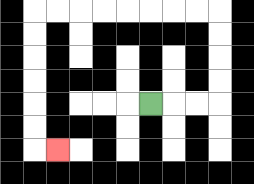{'start': '[6, 4]', 'end': '[2, 6]', 'path_directions': 'R,R,R,U,U,U,U,L,L,L,L,L,L,L,L,D,D,D,D,D,D,R', 'path_coordinates': '[[6, 4], [7, 4], [8, 4], [9, 4], [9, 3], [9, 2], [9, 1], [9, 0], [8, 0], [7, 0], [6, 0], [5, 0], [4, 0], [3, 0], [2, 0], [1, 0], [1, 1], [1, 2], [1, 3], [1, 4], [1, 5], [1, 6], [2, 6]]'}